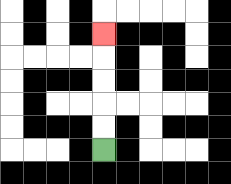{'start': '[4, 6]', 'end': '[4, 1]', 'path_directions': 'U,U,U,U,U', 'path_coordinates': '[[4, 6], [4, 5], [4, 4], [4, 3], [4, 2], [4, 1]]'}